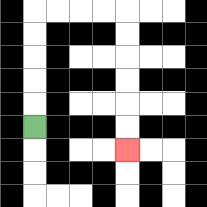{'start': '[1, 5]', 'end': '[5, 6]', 'path_directions': 'U,U,U,U,U,R,R,R,R,D,D,D,D,D,D', 'path_coordinates': '[[1, 5], [1, 4], [1, 3], [1, 2], [1, 1], [1, 0], [2, 0], [3, 0], [4, 0], [5, 0], [5, 1], [5, 2], [5, 3], [5, 4], [5, 5], [5, 6]]'}